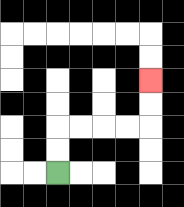{'start': '[2, 7]', 'end': '[6, 3]', 'path_directions': 'U,U,R,R,R,R,U,U', 'path_coordinates': '[[2, 7], [2, 6], [2, 5], [3, 5], [4, 5], [5, 5], [6, 5], [6, 4], [6, 3]]'}